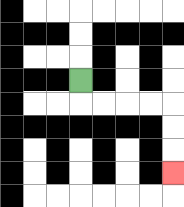{'start': '[3, 3]', 'end': '[7, 7]', 'path_directions': 'D,R,R,R,R,D,D,D', 'path_coordinates': '[[3, 3], [3, 4], [4, 4], [5, 4], [6, 4], [7, 4], [7, 5], [7, 6], [7, 7]]'}